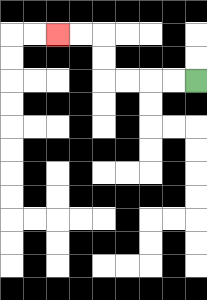{'start': '[8, 3]', 'end': '[2, 1]', 'path_directions': 'L,L,L,L,U,U,L,L', 'path_coordinates': '[[8, 3], [7, 3], [6, 3], [5, 3], [4, 3], [4, 2], [4, 1], [3, 1], [2, 1]]'}